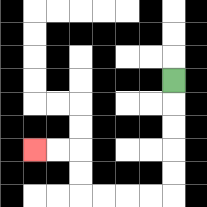{'start': '[7, 3]', 'end': '[1, 6]', 'path_directions': 'D,D,D,D,D,L,L,L,L,U,U,L,L', 'path_coordinates': '[[7, 3], [7, 4], [7, 5], [7, 6], [7, 7], [7, 8], [6, 8], [5, 8], [4, 8], [3, 8], [3, 7], [3, 6], [2, 6], [1, 6]]'}